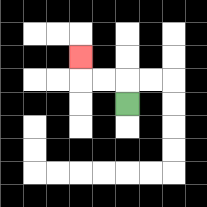{'start': '[5, 4]', 'end': '[3, 2]', 'path_directions': 'U,L,L,U', 'path_coordinates': '[[5, 4], [5, 3], [4, 3], [3, 3], [3, 2]]'}